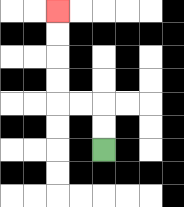{'start': '[4, 6]', 'end': '[2, 0]', 'path_directions': 'U,U,L,L,U,U,U,U', 'path_coordinates': '[[4, 6], [4, 5], [4, 4], [3, 4], [2, 4], [2, 3], [2, 2], [2, 1], [2, 0]]'}